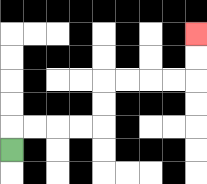{'start': '[0, 6]', 'end': '[8, 1]', 'path_directions': 'U,R,R,R,R,U,U,R,R,R,R,U,U', 'path_coordinates': '[[0, 6], [0, 5], [1, 5], [2, 5], [3, 5], [4, 5], [4, 4], [4, 3], [5, 3], [6, 3], [7, 3], [8, 3], [8, 2], [8, 1]]'}